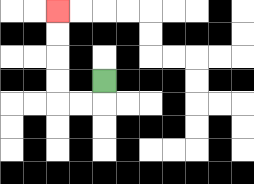{'start': '[4, 3]', 'end': '[2, 0]', 'path_directions': 'D,L,L,U,U,U,U', 'path_coordinates': '[[4, 3], [4, 4], [3, 4], [2, 4], [2, 3], [2, 2], [2, 1], [2, 0]]'}